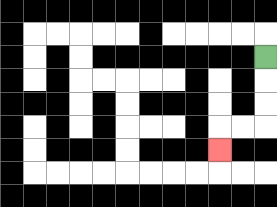{'start': '[11, 2]', 'end': '[9, 6]', 'path_directions': 'D,D,D,L,L,D', 'path_coordinates': '[[11, 2], [11, 3], [11, 4], [11, 5], [10, 5], [9, 5], [9, 6]]'}